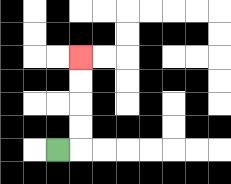{'start': '[2, 6]', 'end': '[3, 2]', 'path_directions': 'R,U,U,U,U', 'path_coordinates': '[[2, 6], [3, 6], [3, 5], [3, 4], [3, 3], [3, 2]]'}